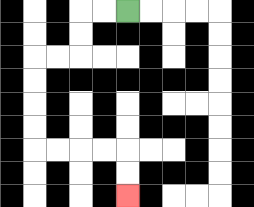{'start': '[5, 0]', 'end': '[5, 8]', 'path_directions': 'L,L,D,D,L,L,D,D,D,D,R,R,R,R,D,D', 'path_coordinates': '[[5, 0], [4, 0], [3, 0], [3, 1], [3, 2], [2, 2], [1, 2], [1, 3], [1, 4], [1, 5], [1, 6], [2, 6], [3, 6], [4, 6], [5, 6], [5, 7], [5, 8]]'}